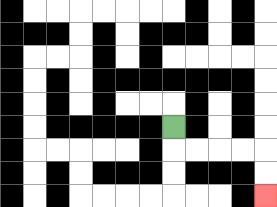{'start': '[7, 5]', 'end': '[11, 8]', 'path_directions': 'D,R,R,R,R,D,D', 'path_coordinates': '[[7, 5], [7, 6], [8, 6], [9, 6], [10, 6], [11, 6], [11, 7], [11, 8]]'}